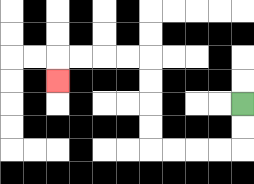{'start': '[10, 4]', 'end': '[2, 3]', 'path_directions': 'D,D,L,L,L,L,U,U,U,U,L,L,L,L,D', 'path_coordinates': '[[10, 4], [10, 5], [10, 6], [9, 6], [8, 6], [7, 6], [6, 6], [6, 5], [6, 4], [6, 3], [6, 2], [5, 2], [4, 2], [3, 2], [2, 2], [2, 3]]'}